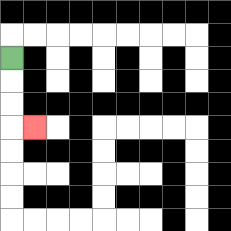{'start': '[0, 2]', 'end': '[1, 5]', 'path_directions': 'D,D,D,R', 'path_coordinates': '[[0, 2], [0, 3], [0, 4], [0, 5], [1, 5]]'}